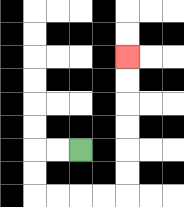{'start': '[3, 6]', 'end': '[5, 2]', 'path_directions': 'L,L,D,D,R,R,R,R,U,U,U,U,U,U', 'path_coordinates': '[[3, 6], [2, 6], [1, 6], [1, 7], [1, 8], [2, 8], [3, 8], [4, 8], [5, 8], [5, 7], [5, 6], [5, 5], [5, 4], [5, 3], [5, 2]]'}